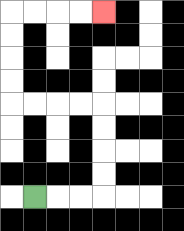{'start': '[1, 8]', 'end': '[4, 0]', 'path_directions': 'R,R,R,U,U,U,U,L,L,L,L,U,U,U,U,R,R,R,R', 'path_coordinates': '[[1, 8], [2, 8], [3, 8], [4, 8], [4, 7], [4, 6], [4, 5], [4, 4], [3, 4], [2, 4], [1, 4], [0, 4], [0, 3], [0, 2], [0, 1], [0, 0], [1, 0], [2, 0], [3, 0], [4, 0]]'}